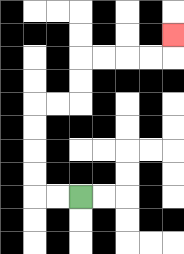{'start': '[3, 8]', 'end': '[7, 1]', 'path_directions': 'L,L,U,U,U,U,R,R,U,U,R,R,R,R,U', 'path_coordinates': '[[3, 8], [2, 8], [1, 8], [1, 7], [1, 6], [1, 5], [1, 4], [2, 4], [3, 4], [3, 3], [3, 2], [4, 2], [5, 2], [6, 2], [7, 2], [7, 1]]'}